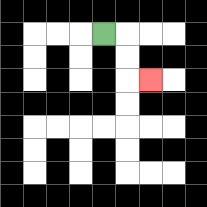{'start': '[4, 1]', 'end': '[6, 3]', 'path_directions': 'R,D,D,R', 'path_coordinates': '[[4, 1], [5, 1], [5, 2], [5, 3], [6, 3]]'}